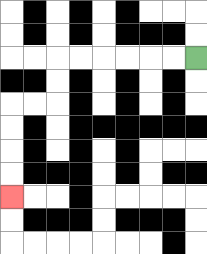{'start': '[8, 2]', 'end': '[0, 8]', 'path_directions': 'L,L,L,L,L,L,D,D,L,L,D,D,D,D', 'path_coordinates': '[[8, 2], [7, 2], [6, 2], [5, 2], [4, 2], [3, 2], [2, 2], [2, 3], [2, 4], [1, 4], [0, 4], [0, 5], [0, 6], [0, 7], [0, 8]]'}